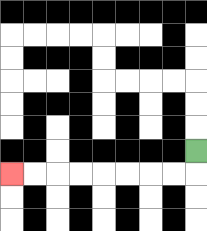{'start': '[8, 6]', 'end': '[0, 7]', 'path_directions': 'D,L,L,L,L,L,L,L,L', 'path_coordinates': '[[8, 6], [8, 7], [7, 7], [6, 7], [5, 7], [4, 7], [3, 7], [2, 7], [1, 7], [0, 7]]'}